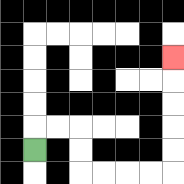{'start': '[1, 6]', 'end': '[7, 2]', 'path_directions': 'U,R,R,D,D,R,R,R,R,U,U,U,U,U', 'path_coordinates': '[[1, 6], [1, 5], [2, 5], [3, 5], [3, 6], [3, 7], [4, 7], [5, 7], [6, 7], [7, 7], [7, 6], [7, 5], [7, 4], [7, 3], [7, 2]]'}